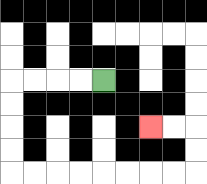{'start': '[4, 3]', 'end': '[6, 5]', 'path_directions': 'L,L,L,L,D,D,D,D,R,R,R,R,R,R,R,R,U,U,L,L', 'path_coordinates': '[[4, 3], [3, 3], [2, 3], [1, 3], [0, 3], [0, 4], [0, 5], [0, 6], [0, 7], [1, 7], [2, 7], [3, 7], [4, 7], [5, 7], [6, 7], [7, 7], [8, 7], [8, 6], [8, 5], [7, 5], [6, 5]]'}